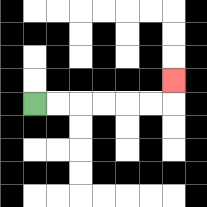{'start': '[1, 4]', 'end': '[7, 3]', 'path_directions': 'R,R,R,R,R,R,U', 'path_coordinates': '[[1, 4], [2, 4], [3, 4], [4, 4], [5, 4], [6, 4], [7, 4], [7, 3]]'}